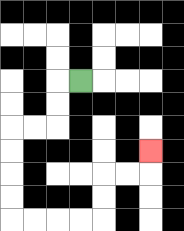{'start': '[3, 3]', 'end': '[6, 6]', 'path_directions': 'L,D,D,L,L,D,D,D,D,R,R,R,R,U,U,R,R,U', 'path_coordinates': '[[3, 3], [2, 3], [2, 4], [2, 5], [1, 5], [0, 5], [0, 6], [0, 7], [0, 8], [0, 9], [1, 9], [2, 9], [3, 9], [4, 9], [4, 8], [4, 7], [5, 7], [6, 7], [6, 6]]'}